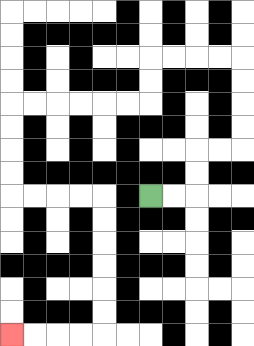{'start': '[6, 8]', 'end': '[0, 14]', 'path_directions': 'R,R,U,U,R,R,U,U,U,U,L,L,L,L,D,D,L,L,L,L,L,L,D,D,D,D,R,R,R,R,D,D,D,D,D,D,L,L,L,L', 'path_coordinates': '[[6, 8], [7, 8], [8, 8], [8, 7], [8, 6], [9, 6], [10, 6], [10, 5], [10, 4], [10, 3], [10, 2], [9, 2], [8, 2], [7, 2], [6, 2], [6, 3], [6, 4], [5, 4], [4, 4], [3, 4], [2, 4], [1, 4], [0, 4], [0, 5], [0, 6], [0, 7], [0, 8], [1, 8], [2, 8], [3, 8], [4, 8], [4, 9], [4, 10], [4, 11], [4, 12], [4, 13], [4, 14], [3, 14], [2, 14], [1, 14], [0, 14]]'}